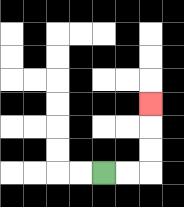{'start': '[4, 7]', 'end': '[6, 4]', 'path_directions': 'R,R,U,U,U', 'path_coordinates': '[[4, 7], [5, 7], [6, 7], [6, 6], [6, 5], [6, 4]]'}